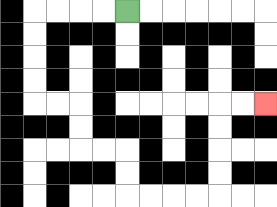{'start': '[5, 0]', 'end': '[11, 4]', 'path_directions': 'L,L,L,L,D,D,D,D,R,R,D,D,R,R,D,D,R,R,R,R,U,U,U,U,R,R', 'path_coordinates': '[[5, 0], [4, 0], [3, 0], [2, 0], [1, 0], [1, 1], [1, 2], [1, 3], [1, 4], [2, 4], [3, 4], [3, 5], [3, 6], [4, 6], [5, 6], [5, 7], [5, 8], [6, 8], [7, 8], [8, 8], [9, 8], [9, 7], [9, 6], [9, 5], [9, 4], [10, 4], [11, 4]]'}